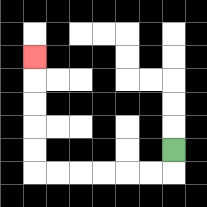{'start': '[7, 6]', 'end': '[1, 2]', 'path_directions': 'D,L,L,L,L,L,L,U,U,U,U,U', 'path_coordinates': '[[7, 6], [7, 7], [6, 7], [5, 7], [4, 7], [3, 7], [2, 7], [1, 7], [1, 6], [1, 5], [1, 4], [1, 3], [1, 2]]'}